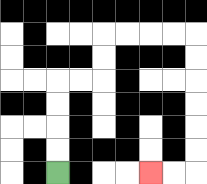{'start': '[2, 7]', 'end': '[6, 7]', 'path_directions': 'U,U,U,U,R,R,U,U,R,R,R,R,D,D,D,D,D,D,L,L', 'path_coordinates': '[[2, 7], [2, 6], [2, 5], [2, 4], [2, 3], [3, 3], [4, 3], [4, 2], [4, 1], [5, 1], [6, 1], [7, 1], [8, 1], [8, 2], [8, 3], [8, 4], [8, 5], [8, 6], [8, 7], [7, 7], [6, 7]]'}